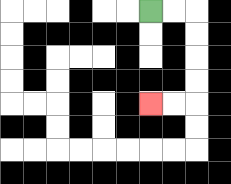{'start': '[6, 0]', 'end': '[6, 4]', 'path_directions': 'R,R,D,D,D,D,L,L', 'path_coordinates': '[[6, 0], [7, 0], [8, 0], [8, 1], [8, 2], [8, 3], [8, 4], [7, 4], [6, 4]]'}